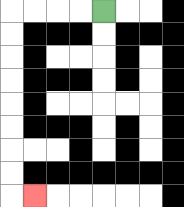{'start': '[4, 0]', 'end': '[1, 8]', 'path_directions': 'L,L,L,L,D,D,D,D,D,D,D,D,R', 'path_coordinates': '[[4, 0], [3, 0], [2, 0], [1, 0], [0, 0], [0, 1], [0, 2], [0, 3], [0, 4], [0, 5], [0, 6], [0, 7], [0, 8], [1, 8]]'}